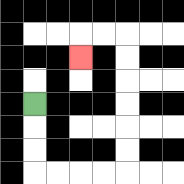{'start': '[1, 4]', 'end': '[3, 2]', 'path_directions': 'D,D,D,R,R,R,R,U,U,U,U,U,U,L,L,D', 'path_coordinates': '[[1, 4], [1, 5], [1, 6], [1, 7], [2, 7], [3, 7], [4, 7], [5, 7], [5, 6], [5, 5], [5, 4], [5, 3], [5, 2], [5, 1], [4, 1], [3, 1], [3, 2]]'}